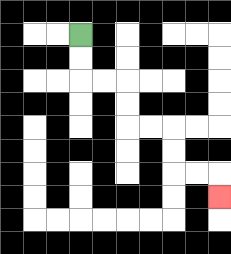{'start': '[3, 1]', 'end': '[9, 8]', 'path_directions': 'D,D,R,R,D,D,R,R,D,D,R,R,D', 'path_coordinates': '[[3, 1], [3, 2], [3, 3], [4, 3], [5, 3], [5, 4], [5, 5], [6, 5], [7, 5], [7, 6], [7, 7], [8, 7], [9, 7], [9, 8]]'}